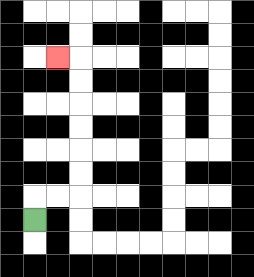{'start': '[1, 9]', 'end': '[2, 2]', 'path_directions': 'U,R,R,U,U,U,U,U,U,L', 'path_coordinates': '[[1, 9], [1, 8], [2, 8], [3, 8], [3, 7], [3, 6], [3, 5], [3, 4], [3, 3], [3, 2], [2, 2]]'}